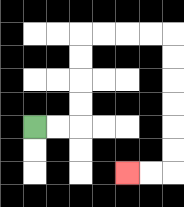{'start': '[1, 5]', 'end': '[5, 7]', 'path_directions': 'R,R,U,U,U,U,R,R,R,R,D,D,D,D,D,D,L,L', 'path_coordinates': '[[1, 5], [2, 5], [3, 5], [3, 4], [3, 3], [3, 2], [3, 1], [4, 1], [5, 1], [6, 1], [7, 1], [7, 2], [7, 3], [7, 4], [7, 5], [7, 6], [7, 7], [6, 7], [5, 7]]'}